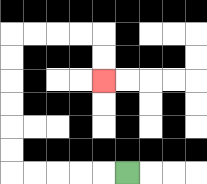{'start': '[5, 7]', 'end': '[4, 3]', 'path_directions': 'L,L,L,L,L,U,U,U,U,U,U,R,R,R,R,D,D', 'path_coordinates': '[[5, 7], [4, 7], [3, 7], [2, 7], [1, 7], [0, 7], [0, 6], [0, 5], [0, 4], [0, 3], [0, 2], [0, 1], [1, 1], [2, 1], [3, 1], [4, 1], [4, 2], [4, 3]]'}